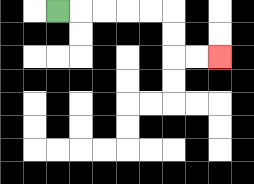{'start': '[2, 0]', 'end': '[9, 2]', 'path_directions': 'R,R,R,R,R,D,D,R,R', 'path_coordinates': '[[2, 0], [3, 0], [4, 0], [5, 0], [6, 0], [7, 0], [7, 1], [7, 2], [8, 2], [9, 2]]'}